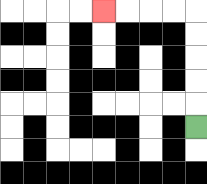{'start': '[8, 5]', 'end': '[4, 0]', 'path_directions': 'U,U,U,U,U,L,L,L,L', 'path_coordinates': '[[8, 5], [8, 4], [8, 3], [8, 2], [8, 1], [8, 0], [7, 0], [6, 0], [5, 0], [4, 0]]'}